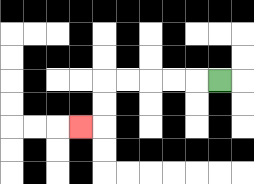{'start': '[9, 3]', 'end': '[3, 5]', 'path_directions': 'L,L,L,L,L,D,D,L', 'path_coordinates': '[[9, 3], [8, 3], [7, 3], [6, 3], [5, 3], [4, 3], [4, 4], [4, 5], [3, 5]]'}